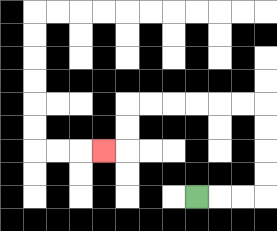{'start': '[8, 8]', 'end': '[4, 6]', 'path_directions': 'R,R,R,U,U,U,U,L,L,L,L,L,L,D,D,L', 'path_coordinates': '[[8, 8], [9, 8], [10, 8], [11, 8], [11, 7], [11, 6], [11, 5], [11, 4], [10, 4], [9, 4], [8, 4], [7, 4], [6, 4], [5, 4], [5, 5], [5, 6], [4, 6]]'}